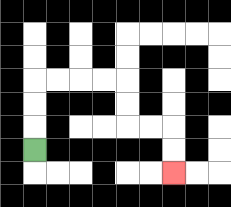{'start': '[1, 6]', 'end': '[7, 7]', 'path_directions': 'U,U,U,R,R,R,R,D,D,R,R,D,D', 'path_coordinates': '[[1, 6], [1, 5], [1, 4], [1, 3], [2, 3], [3, 3], [4, 3], [5, 3], [5, 4], [5, 5], [6, 5], [7, 5], [7, 6], [7, 7]]'}